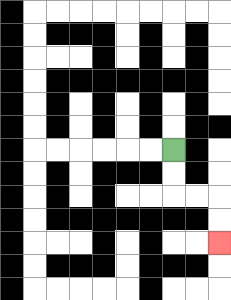{'start': '[7, 6]', 'end': '[9, 10]', 'path_directions': 'D,D,R,R,D,D', 'path_coordinates': '[[7, 6], [7, 7], [7, 8], [8, 8], [9, 8], [9, 9], [9, 10]]'}